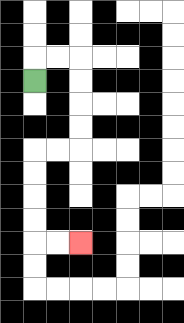{'start': '[1, 3]', 'end': '[3, 10]', 'path_directions': 'U,R,R,D,D,D,D,L,L,D,D,D,D,R,R', 'path_coordinates': '[[1, 3], [1, 2], [2, 2], [3, 2], [3, 3], [3, 4], [3, 5], [3, 6], [2, 6], [1, 6], [1, 7], [1, 8], [1, 9], [1, 10], [2, 10], [3, 10]]'}